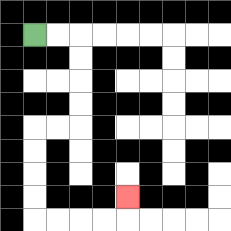{'start': '[1, 1]', 'end': '[5, 8]', 'path_directions': 'R,R,D,D,D,D,L,L,D,D,D,D,R,R,R,R,U', 'path_coordinates': '[[1, 1], [2, 1], [3, 1], [3, 2], [3, 3], [3, 4], [3, 5], [2, 5], [1, 5], [1, 6], [1, 7], [1, 8], [1, 9], [2, 9], [3, 9], [4, 9], [5, 9], [5, 8]]'}